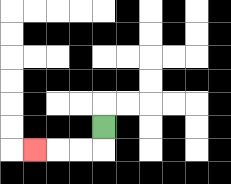{'start': '[4, 5]', 'end': '[1, 6]', 'path_directions': 'D,L,L,L', 'path_coordinates': '[[4, 5], [4, 6], [3, 6], [2, 6], [1, 6]]'}